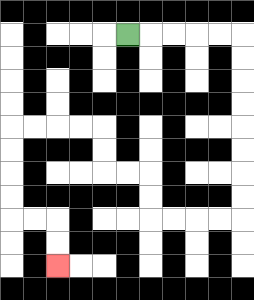{'start': '[5, 1]', 'end': '[2, 11]', 'path_directions': 'R,R,R,R,R,D,D,D,D,D,D,D,D,L,L,L,L,U,U,L,L,U,U,L,L,L,L,D,D,D,D,R,R,D,D', 'path_coordinates': '[[5, 1], [6, 1], [7, 1], [8, 1], [9, 1], [10, 1], [10, 2], [10, 3], [10, 4], [10, 5], [10, 6], [10, 7], [10, 8], [10, 9], [9, 9], [8, 9], [7, 9], [6, 9], [6, 8], [6, 7], [5, 7], [4, 7], [4, 6], [4, 5], [3, 5], [2, 5], [1, 5], [0, 5], [0, 6], [0, 7], [0, 8], [0, 9], [1, 9], [2, 9], [2, 10], [2, 11]]'}